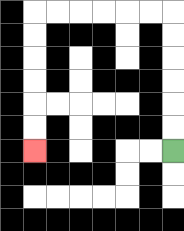{'start': '[7, 6]', 'end': '[1, 6]', 'path_directions': 'U,U,U,U,U,U,L,L,L,L,L,L,D,D,D,D,D,D', 'path_coordinates': '[[7, 6], [7, 5], [7, 4], [7, 3], [7, 2], [7, 1], [7, 0], [6, 0], [5, 0], [4, 0], [3, 0], [2, 0], [1, 0], [1, 1], [1, 2], [1, 3], [1, 4], [1, 5], [1, 6]]'}